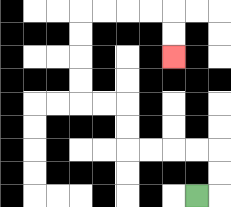{'start': '[8, 8]', 'end': '[7, 2]', 'path_directions': 'R,U,U,L,L,L,L,U,U,L,L,U,U,U,U,R,R,R,R,D,D', 'path_coordinates': '[[8, 8], [9, 8], [9, 7], [9, 6], [8, 6], [7, 6], [6, 6], [5, 6], [5, 5], [5, 4], [4, 4], [3, 4], [3, 3], [3, 2], [3, 1], [3, 0], [4, 0], [5, 0], [6, 0], [7, 0], [7, 1], [7, 2]]'}